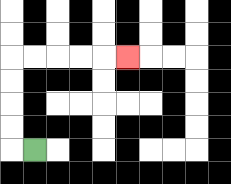{'start': '[1, 6]', 'end': '[5, 2]', 'path_directions': 'L,U,U,U,U,R,R,R,R,R', 'path_coordinates': '[[1, 6], [0, 6], [0, 5], [0, 4], [0, 3], [0, 2], [1, 2], [2, 2], [3, 2], [4, 2], [5, 2]]'}